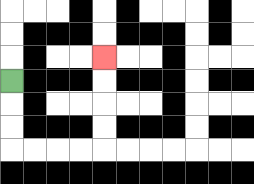{'start': '[0, 3]', 'end': '[4, 2]', 'path_directions': 'D,D,D,R,R,R,R,U,U,U,U', 'path_coordinates': '[[0, 3], [0, 4], [0, 5], [0, 6], [1, 6], [2, 6], [3, 6], [4, 6], [4, 5], [4, 4], [4, 3], [4, 2]]'}